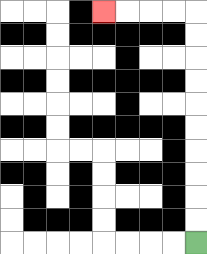{'start': '[8, 10]', 'end': '[4, 0]', 'path_directions': 'U,U,U,U,U,U,U,U,U,U,L,L,L,L', 'path_coordinates': '[[8, 10], [8, 9], [8, 8], [8, 7], [8, 6], [8, 5], [8, 4], [8, 3], [8, 2], [8, 1], [8, 0], [7, 0], [6, 0], [5, 0], [4, 0]]'}